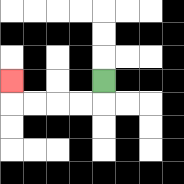{'start': '[4, 3]', 'end': '[0, 3]', 'path_directions': 'D,L,L,L,L,U', 'path_coordinates': '[[4, 3], [4, 4], [3, 4], [2, 4], [1, 4], [0, 4], [0, 3]]'}